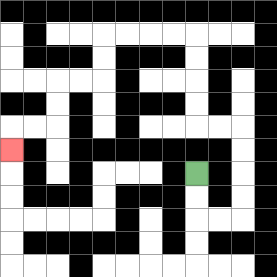{'start': '[8, 7]', 'end': '[0, 6]', 'path_directions': 'D,D,R,R,U,U,U,U,L,L,U,U,U,U,L,L,L,L,D,D,L,L,D,D,L,L,D', 'path_coordinates': '[[8, 7], [8, 8], [8, 9], [9, 9], [10, 9], [10, 8], [10, 7], [10, 6], [10, 5], [9, 5], [8, 5], [8, 4], [8, 3], [8, 2], [8, 1], [7, 1], [6, 1], [5, 1], [4, 1], [4, 2], [4, 3], [3, 3], [2, 3], [2, 4], [2, 5], [1, 5], [0, 5], [0, 6]]'}